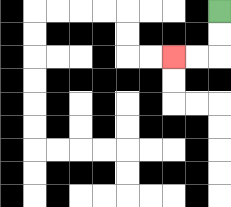{'start': '[9, 0]', 'end': '[7, 2]', 'path_directions': 'D,D,L,L', 'path_coordinates': '[[9, 0], [9, 1], [9, 2], [8, 2], [7, 2]]'}